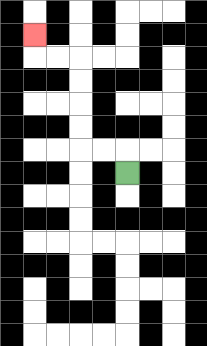{'start': '[5, 7]', 'end': '[1, 1]', 'path_directions': 'U,L,L,U,U,U,U,L,L,U', 'path_coordinates': '[[5, 7], [5, 6], [4, 6], [3, 6], [3, 5], [3, 4], [3, 3], [3, 2], [2, 2], [1, 2], [1, 1]]'}